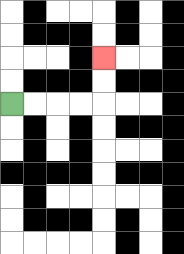{'start': '[0, 4]', 'end': '[4, 2]', 'path_directions': 'R,R,R,R,U,U', 'path_coordinates': '[[0, 4], [1, 4], [2, 4], [3, 4], [4, 4], [4, 3], [4, 2]]'}